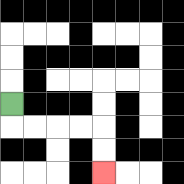{'start': '[0, 4]', 'end': '[4, 7]', 'path_directions': 'D,R,R,R,R,D,D', 'path_coordinates': '[[0, 4], [0, 5], [1, 5], [2, 5], [3, 5], [4, 5], [4, 6], [4, 7]]'}